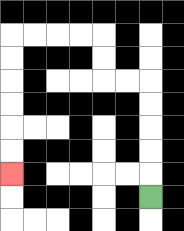{'start': '[6, 8]', 'end': '[0, 7]', 'path_directions': 'U,U,U,U,U,L,L,U,U,L,L,L,L,D,D,D,D,D,D', 'path_coordinates': '[[6, 8], [6, 7], [6, 6], [6, 5], [6, 4], [6, 3], [5, 3], [4, 3], [4, 2], [4, 1], [3, 1], [2, 1], [1, 1], [0, 1], [0, 2], [0, 3], [0, 4], [0, 5], [0, 6], [0, 7]]'}